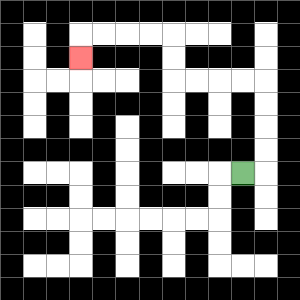{'start': '[10, 7]', 'end': '[3, 2]', 'path_directions': 'R,U,U,U,U,L,L,L,L,U,U,L,L,L,L,D', 'path_coordinates': '[[10, 7], [11, 7], [11, 6], [11, 5], [11, 4], [11, 3], [10, 3], [9, 3], [8, 3], [7, 3], [7, 2], [7, 1], [6, 1], [5, 1], [4, 1], [3, 1], [3, 2]]'}